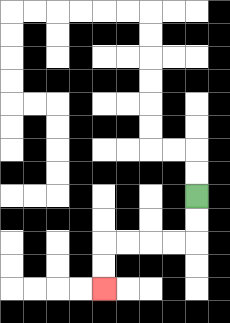{'start': '[8, 8]', 'end': '[4, 12]', 'path_directions': 'D,D,L,L,L,L,D,D', 'path_coordinates': '[[8, 8], [8, 9], [8, 10], [7, 10], [6, 10], [5, 10], [4, 10], [4, 11], [4, 12]]'}